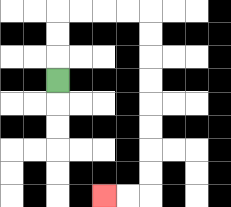{'start': '[2, 3]', 'end': '[4, 8]', 'path_directions': 'U,U,U,R,R,R,R,D,D,D,D,D,D,D,D,L,L', 'path_coordinates': '[[2, 3], [2, 2], [2, 1], [2, 0], [3, 0], [4, 0], [5, 0], [6, 0], [6, 1], [6, 2], [6, 3], [6, 4], [6, 5], [6, 6], [6, 7], [6, 8], [5, 8], [4, 8]]'}